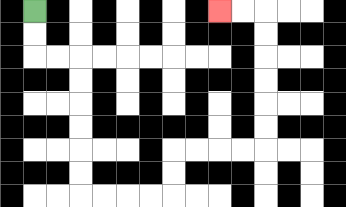{'start': '[1, 0]', 'end': '[9, 0]', 'path_directions': 'D,D,R,R,D,D,D,D,D,D,R,R,R,R,U,U,R,R,R,R,U,U,U,U,U,U,L,L', 'path_coordinates': '[[1, 0], [1, 1], [1, 2], [2, 2], [3, 2], [3, 3], [3, 4], [3, 5], [3, 6], [3, 7], [3, 8], [4, 8], [5, 8], [6, 8], [7, 8], [7, 7], [7, 6], [8, 6], [9, 6], [10, 6], [11, 6], [11, 5], [11, 4], [11, 3], [11, 2], [11, 1], [11, 0], [10, 0], [9, 0]]'}